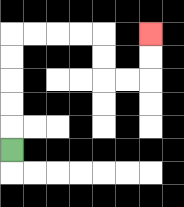{'start': '[0, 6]', 'end': '[6, 1]', 'path_directions': 'U,U,U,U,U,R,R,R,R,D,D,R,R,U,U', 'path_coordinates': '[[0, 6], [0, 5], [0, 4], [0, 3], [0, 2], [0, 1], [1, 1], [2, 1], [3, 1], [4, 1], [4, 2], [4, 3], [5, 3], [6, 3], [6, 2], [6, 1]]'}